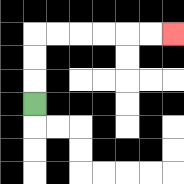{'start': '[1, 4]', 'end': '[7, 1]', 'path_directions': 'U,U,U,R,R,R,R,R,R', 'path_coordinates': '[[1, 4], [1, 3], [1, 2], [1, 1], [2, 1], [3, 1], [4, 1], [5, 1], [6, 1], [7, 1]]'}